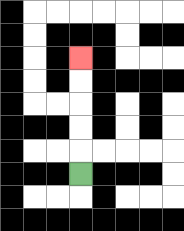{'start': '[3, 7]', 'end': '[3, 2]', 'path_directions': 'U,U,U,U,U', 'path_coordinates': '[[3, 7], [3, 6], [3, 5], [3, 4], [3, 3], [3, 2]]'}